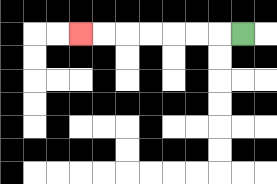{'start': '[10, 1]', 'end': '[3, 1]', 'path_directions': 'L,L,L,L,L,L,L', 'path_coordinates': '[[10, 1], [9, 1], [8, 1], [7, 1], [6, 1], [5, 1], [4, 1], [3, 1]]'}